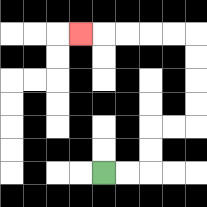{'start': '[4, 7]', 'end': '[3, 1]', 'path_directions': 'R,R,U,U,R,R,U,U,U,U,L,L,L,L,L', 'path_coordinates': '[[4, 7], [5, 7], [6, 7], [6, 6], [6, 5], [7, 5], [8, 5], [8, 4], [8, 3], [8, 2], [8, 1], [7, 1], [6, 1], [5, 1], [4, 1], [3, 1]]'}